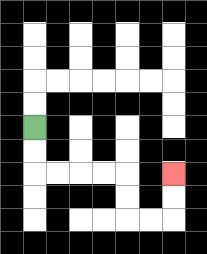{'start': '[1, 5]', 'end': '[7, 7]', 'path_directions': 'D,D,R,R,R,R,D,D,R,R,U,U', 'path_coordinates': '[[1, 5], [1, 6], [1, 7], [2, 7], [3, 7], [4, 7], [5, 7], [5, 8], [5, 9], [6, 9], [7, 9], [7, 8], [7, 7]]'}